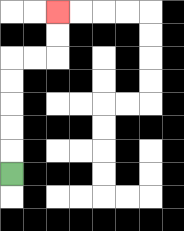{'start': '[0, 7]', 'end': '[2, 0]', 'path_directions': 'U,U,U,U,U,R,R,U,U', 'path_coordinates': '[[0, 7], [0, 6], [0, 5], [0, 4], [0, 3], [0, 2], [1, 2], [2, 2], [2, 1], [2, 0]]'}